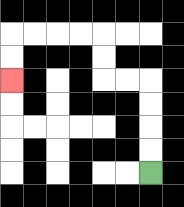{'start': '[6, 7]', 'end': '[0, 3]', 'path_directions': 'U,U,U,U,L,L,U,U,L,L,L,L,D,D', 'path_coordinates': '[[6, 7], [6, 6], [6, 5], [6, 4], [6, 3], [5, 3], [4, 3], [4, 2], [4, 1], [3, 1], [2, 1], [1, 1], [0, 1], [0, 2], [0, 3]]'}